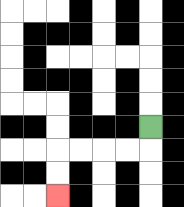{'start': '[6, 5]', 'end': '[2, 8]', 'path_directions': 'D,L,L,L,L,D,D', 'path_coordinates': '[[6, 5], [6, 6], [5, 6], [4, 6], [3, 6], [2, 6], [2, 7], [2, 8]]'}